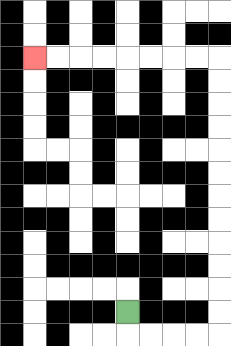{'start': '[5, 13]', 'end': '[1, 2]', 'path_directions': 'D,R,R,R,R,U,U,U,U,U,U,U,U,U,U,U,U,L,L,L,L,L,L,L,L', 'path_coordinates': '[[5, 13], [5, 14], [6, 14], [7, 14], [8, 14], [9, 14], [9, 13], [9, 12], [9, 11], [9, 10], [9, 9], [9, 8], [9, 7], [9, 6], [9, 5], [9, 4], [9, 3], [9, 2], [8, 2], [7, 2], [6, 2], [5, 2], [4, 2], [3, 2], [2, 2], [1, 2]]'}